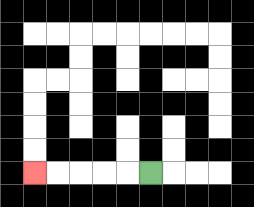{'start': '[6, 7]', 'end': '[1, 7]', 'path_directions': 'L,L,L,L,L', 'path_coordinates': '[[6, 7], [5, 7], [4, 7], [3, 7], [2, 7], [1, 7]]'}